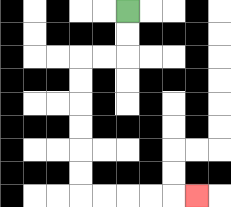{'start': '[5, 0]', 'end': '[8, 8]', 'path_directions': 'D,D,L,L,D,D,D,D,D,D,R,R,R,R,R', 'path_coordinates': '[[5, 0], [5, 1], [5, 2], [4, 2], [3, 2], [3, 3], [3, 4], [3, 5], [3, 6], [3, 7], [3, 8], [4, 8], [5, 8], [6, 8], [7, 8], [8, 8]]'}